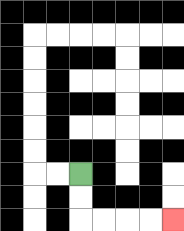{'start': '[3, 7]', 'end': '[7, 9]', 'path_directions': 'D,D,R,R,R,R', 'path_coordinates': '[[3, 7], [3, 8], [3, 9], [4, 9], [5, 9], [6, 9], [7, 9]]'}